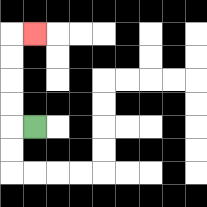{'start': '[1, 5]', 'end': '[1, 1]', 'path_directions': 'L,U,U,U,U,R', 'path_coordinates': '[[1, 5], [0, 5], [0, 4], [0, 3], [0, 2], [0, 1], [1, 1]]'}